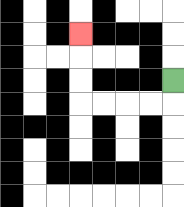{'start': '[7, 3]', 'end': '[3, 1]', 'path_directions': 'D,L,L,L,L,U,U,U', 'path_coordinates': '[[7, 3], [7, 4], [6, 4], [5, 4], [4, 4], [3, 4], [3, 3], [3, 2], [3, 1]]'}